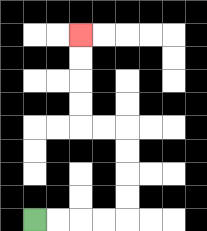{'start': '[1, 9]', 'end': '[3, 1]', 'path_directions': 'R,R,R,R,U,U,U,U,L,L,U,U,U,U', 'path_coordinates': '[[1, 9], [2, 9], [3, 9], [4, 9], [5, 9], [5, 8], [5, 7], [5, 6], [5, 5], [4, 5], [3, 5], [3, 4], [3, 3], [3, 2], [3, 1]]'}